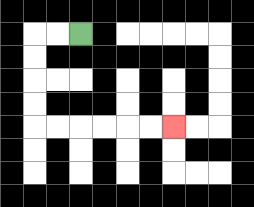{'start': '[3, 1]', 'end': '[7, 5]', 'path_directions': 'L,L,D,D,D,D,R,R,R,R,R,R', 'path_coordinates': '[[3, 1], [2, 1], [1, 1], [1, 2], [1, 3], [1, 4], [1, 5], [2, 5], [3, 5], [4, 5], [5, 5], [6, 5], [7, 5]]'}